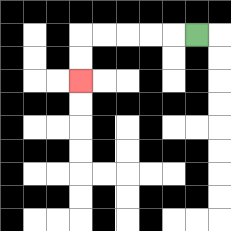{'start': '[8, 1]', 'end': '[3, 3]', 'path_directions': 'L,L,L,L,L,D,D', 'path_coordinates': '[[8, 1], [7, 1], [6, 1], [5, 1], [4, 1], [3, 1], [3, 2], [3, 3]]'}